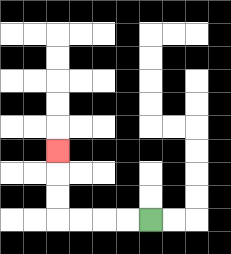{'start': '[6, 9]', 'end': '[2, 6]', 'path_directions': 'L,L,L,L,U,U,U', 'path_coordinates': '[[6, 9], [5, 9], [4, 9], [3, 9], [2, 9], [2, 8], [2, 7], [2, 6]]'}